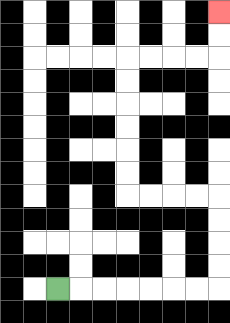{'start': '[2, 12]', 'end': '[9, 0]', 'path_directions': 'R,R,R,R,R,R,R,U,U,U,U,L,L,L,L,U,U,U,U,U,U,R,R,R,R,U,U', 'path_coordinates': '[[2, 12], [3, 12], [4, 12], [5, 12], [6, 12], [7, 12], [8, 12], [9, 12], [9, 11], [9, 10], [9, 9], [9, 8], [8, 8], [7, 8], [6, 8], [5, 8], [5, 7], [5, 6], [5, 5], [5, 4], [5, 3], [5, 2], [6, 2], [7, 2], [8, 2], [9, 2], [9, 1], [9, 0]]'}